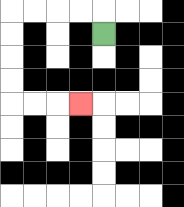{'start': '[4, 1]', 'end': '[3, 4]', 'path_directions': 'U,L,L,L,L,D,D,D,D,R,R,R', 'path_coordinates': '[[4, 1], [4, 0], [3, 0], [2, 0], [1, 0], [0, 0], [0, 1], [0, 2], [0, 3], [0, 4], [1, 4], [2, 4], [3, 4]]'}